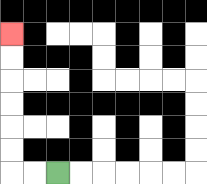{'start': '[2, 7]', 'end': '[0, 1]', 'path_directions': 'L,L,U,U,U,U,U,U', 'path_coordinates': '[[2, 7], [1, 7], [0, 7], [0, 6], [0, 5], [0, 4], [0, 3], [0, 2], [0, 1]]'}